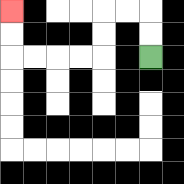{'start': '[6, 2]', 'end': '[0, 0]', 'path_directions': 'U,U,L,L,D,D,L,L,L,L,U,U', 'path_coordinates': '[[6, 2], [6, 1], [6, 0], [5, 0], [4, 0], [4, 1], [4, 2], [3, 2], [2, 2], [1, 2], [0, 2], [0, 1], [0, 0]]'}